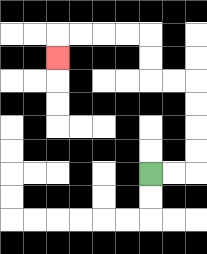{'start': '[6, 7]', 'end': '[2, 2]', 'path_directions': 'R,R,U,U,U,U,L,L,U,U,L,L,L,L,D', 'path_coordinates': '[[6, 7], [7, 7], [8, 7], [8, 6], [8, 5], [8, 4], [8, 3], [7, 3], [6, 3], [6, 2], [6, 1], [5, 1], [4, 1], [3, 1], [2, 1], [2, 2]]'}